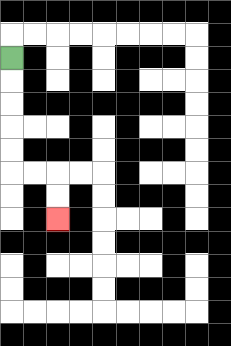{'start': '[0, 2]', 'end': '[2, 9]', 'path_directions': 'D,D,D,D,D,R,R,D,D', 'path_coordinates': '[[0, 2], [0, 3], [0, 4], [0, 5], [0, 6], [0, 7], [1, 7], [2, 7], [2, 8], [2, 9]]'}